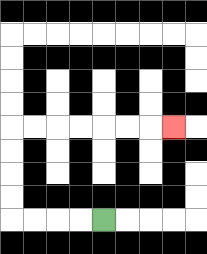{'start': '[4, 9]', 'end': '[7, 5]', 'path_directions': 'L,L,L,L,U,U,U,U,R,R,R,R,R,R,R', 'path_coordinates': '[[4, 9], [3, 9], [2, 9], [1, 9], [0, 9], [0, 8], [0, 7], [0, 6], [0, 5], [1, 5], [2, 5], [3, 5], [4, 5], [5, 5], [6, 5], [7, 5]]'}